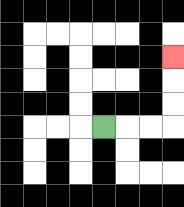{'start': '[4, 5]', 'end': '[7, 2]', 'path_directions': 'R,R,R,U,U,U', 'path_coordinates': '[[4, 5], [5, 5], [6, 5], [7, 5], [7, 4], [7, 3], [7, 2]]'}